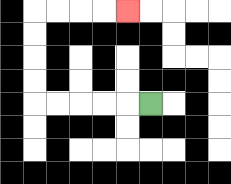{'start': '[6, 4]', 'end': '[5, 0]', 'path_directions': 'L,L,L,L,L,U,U,U,U,R,R,R,R', 'path_coordinates': '[[6, 4], [5, 4], [4, 4], [3, 4], [2, 4], [1, 4], [1, 3], [1, 2], [1, 1], [1, 0], [2, 0], [3, 0], [4, 0], [5, 0]]'}